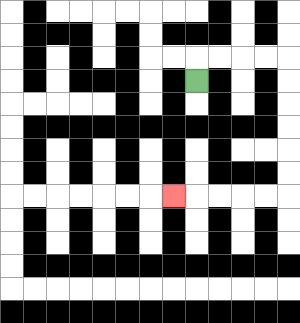{'start': '[8, 3]', 'end': '[7, 8]', 'path_directions': 'U,R,R,R,R,D,D,D,D,D,D,L,L,L,L,L', 'path_coordinates': '[[8, 3], [8, 2], [9, 2], [10, 2], [11, 2], [12, 2], [12, 3], [12, 4], [12, 5], [12, 6], [12, 7], [12, 8], [11, 8], [10, 8], [9, 8], [8, 8], [7, 8]]'}